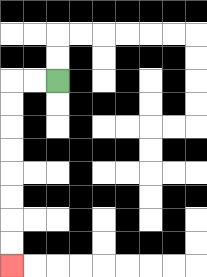{'start': '[2, 3]', 'end': '[0, 11]', 'path_directions': 'L,L,D,D,D,D,D,D,D,D', 'path_coordinates': '[[2, 3], [1, 3], [0, 3], [0, 4], [0, 5], [0, 6], [0, 7], [0, 8], [0, 9], [0, 10], [0, 11]]'}